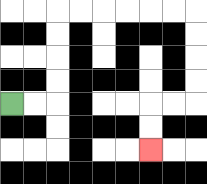{'start': '[0, 4]', 'end': '[6, 6]', 'path_directions': 'R,R,U,U,U,U,R,R,R,R,R,R,D,D,D,D,L,L,D,D', 'path_coordinates': '[[0, 4], [1, 4], [2, 4], [2, 3], [2, 2], [2, 1], [2, 0], [3, 0], [4, 0], [5, 0], [6, 0], [7, 0], [8, 0], [8, 1], [8, 2], [8, 3], [8, 4], [7, 4], [6, 4], [6, 5], [6, 6]]'}